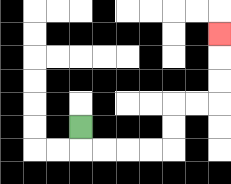{'start': '[3, 5]', 'end': '[9, 1]', 'path_directions': 'D,R,R,R,R,U,U,R,R,U,U,U', 'path_coordinates': '[[3, 5], [3, 6], [4, 6], [5, 6], [6, 6], [7, 6], [7, 5], [7, 4], [8, 4], [9, 4], [9, 3], [9, 2], [9, 1]]'}